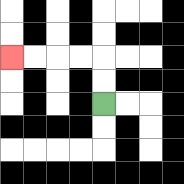{'start': '[4, 4]', 'end': '[0, 2]', 'path_directions': 'U,U,L,L,L,L', 'path_coordinates': '[[4, 4], [4, 3], [4, 2], [3, 2], [2, 2], [1, 2], [0, 2]]'}